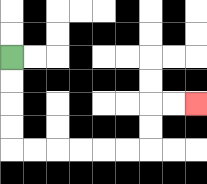{'start': '[0, 2]', 'end': '[8, 4]', 'path_directions': 'D,D,D,D,R,R,R,R,R,R,U,U,R,R', 'path_coordinates': '[[0, 2], [0, 3], [0, 4], [0, 5], [0, 6], [1, 6], [2, 6], [3, 6], [4, 6], [5, 6], [6, 6], [6, 5], [6, 4], [7, 4], [8, 4]]'}